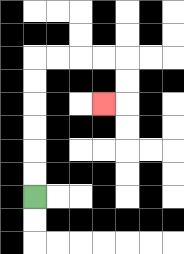{'start': '[1, 8]', 'end': '[4, 4]', 'path_directions': 'U,U,U,U,U,U,R,R,R,R,D,D,L', 'path_coordinates': '[[1, 8], [1, 7], [1, 6], [1, 5], [1, 4], [1, 3], [1, 2], [2, 2], [3, 2], [4, 2], [5, 2], [5, 3], [5, 4], [4, 4]]'}